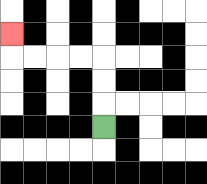{'start': '[4, 5]', 'end': '[0, 1]', 'path_directions': 'U,U,U,L,L,L,L,U', 'path_coordinates': '[[4, 5], [4, 4], [4, 3], [4, 2], [3, 2], [2, 2], [1, 2], [0, 2], [0, 1]]'}